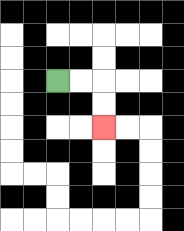{'start': '[2, 3]', 'end': '[4, 5]', 'path_directions': 'R,R,D,D', 'path_coordinates': '[[2, 3], [3, 3], [4, 3], [4, 4], [4, 5]]'}